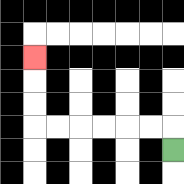{'start': '[7, 6]', 'end': '[1, 2]', 'path_directions': 'U,L,L,L,L,L,L,U,U,U', 'path_coordinates': '[[7, 6], [7, 5], [6, 5], [5, 5], [4, 5], [3, 5], [2, 5], [1, 5], [1, 4], [1, 3], [1, 2]]'}